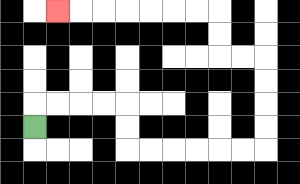{'start': '[1, 5]', 'end': '[2, 0]', 'path_directions': 'U,R,R,R,R,D,D,R,R,R,R,R,R,U,U,U,U,L,L,U,U,L,L,L,L,L,L,L', 'path_coordinates': '[[1, 5], [1, 4], [2, 4], [3, 4], [4, 4], [5, 4], [5, 5], [5, 6], [6, 6], [7, 6], [8, 6], [9, 6], [10, 6], [11, 6], [11, 5], [11, 4], [11, 3], [11, 2], [10, 2], [9, 2], [9, 1], [9, 0], [8, 0], [7, 0], [6, 0], [5, 0], [4, 0], [3, 0], [2, 0]]'}